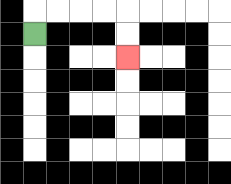{'start': '[1, 1]', 'end': '[5, 2]', 'path_directions': 'U,R,R,R,R,D,D', 'path_coordinates': '[[1, 1], [1, 0], [2, 0], [3, 0], [4, 0], [5, 0], [5, 1], [5, 2]]'}